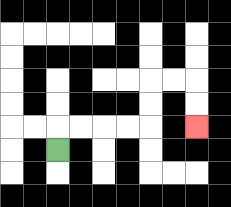{'start': '[2, 6]', 'end': '[8, 5]', 'path_directions': 'U,R,R,R,R,U,U,R,R,D,D', 'path_coordinates': '[[2, 6], [2, 5], [3, 5], [4, 5], [5, 5], [6, 5], [6, 4], [6, 3], [7, 3], [8, 3], [8, 4], [8, 5]]'}